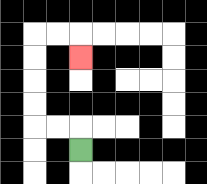{'start': '[3, 6]', 'end': '[3, 2]', 'path_directions': 'U,L,L,U,U,U,U,R,R,D', 'path_coordinates': '[[3, 6], [3, 5], [2, 5], [1, 5], [1, 4], [1, 3], [1, 2], [1, 1], [2, 1], [3, 1], [3, 2]]'}